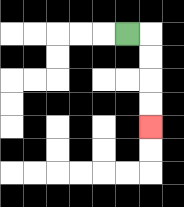{'start': '[5, 1]', 'end': '[6, 5]', 'path_directions': 'R,D,D,D,D', 'path_coordinates': '[[5, 1], [6, 1], [6, 2], [6, 3], [6, 4], [6, 5]]'}